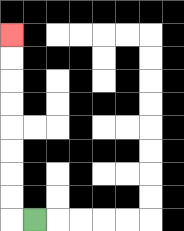{'start': '[1, 9]', 'end': '[0, 1]', 'path_directions': 'L,U,U,U,U,U,U,U,U', 'path_coordinates': '[[1, 9], [0, 9], [0, 8], [0, 7], [0, 6], [0, 5], [0, 4], [0, 3], [0, 2], [0, 1]]'}